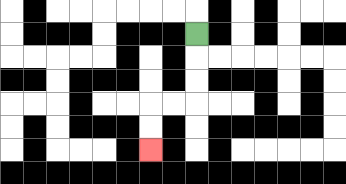{'start': '[8, 1]', 'end': '[6, 6]', 'path_directions': 'D,D,D,L,L,D,D', 'path_coordinates': '[[8, 1], [8, 2], [8, 3], [8, 4], [7, 4], [6, 4], [6, 5], [6, 6]]'}